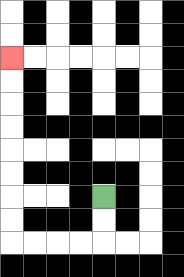{'start': '[4, 8]', 'end': '[0, 2]', 'path_directions': 'D,D,L,L,L,L,U,U,U,U,U,U,U,U', 'path_coordinates': '[[4, 8], [4, 9], [4, 10], [3, 10], [2, 10], [1, 10], [0, 10], [0, 9], [0, 8], [0, 7], [0, 6], [0, 5], [0, 4], [0, 3], [0, 2]]'}